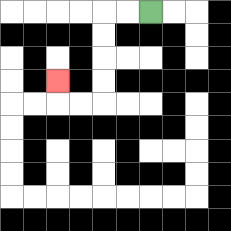{'start': '[6, 0]', 'end': '[2, 3]', 'path_directions': 'L,L,D,D,D,D,L,L,U', 'path_coordinates': '[[6, 0], [5, 0], [4, 0], [4, 1], [4, 2], [4, 3], [4, 4], [3, 4], [2, 4], [2, 3]]'}